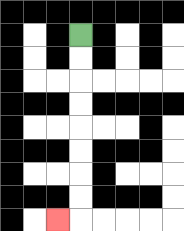{'start': '[3, 1]', 'end': '[2, 9]', 'path_directions': 'D,D,D,D,D,D,D,D,L', 'path_coordinates': '[[3, 1], [3, 2], [3, 3], [3, 4], [3, 5], [3, 6], [3, 7], [3, 8], [3, 9], [2, 9]]'}